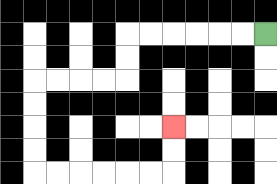{'start': '[11, 1]', 'end': '[7, 5]', 'path_directions': 'L,L,L,L,L,L,D,D,L,L,L,L,D,D,D,D,R,R,R,R,R,R,U,U', 'path_coordinates': '[[11, 1], [10, 1], [9, 1], [8, 1], [7, 1], [6, 1], [5, 1], [5, 2], [5, 3], [4, 3], [3, 3], [2, 3], [1, 3], [1, 4], [1, 5], [1, 6], [1, 7], [2, 7], [3, 7], [4, 7], [5, 7], [6, 7], [7, 7], [7, 6], [7, 5]]'}